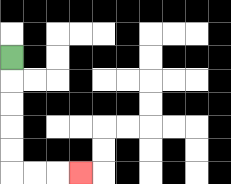{'start': '[0, 2]', 'end': '[3, 7]', 'path_directions': 'D,D,D,D,D,R,R,R', 'path_coordinates': '[[0, 2], [0, 3], [0, 4], [0, 5], [0, 6], [0, 7], [1, 7], [2, 7], [3, 7]]'}